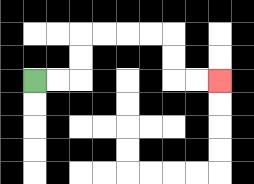{'start': '[1, 3]', 'end': '[9, 3]', 'path_directions': 'R,R,U,U,R,R,R,R,D,D,R,R', 'path_coordinates': '[[1, 3], [2, 3], [3, 3], [3, 2], [3, 1], [4, 1], [5, 1], [6, 1], [7, 1], [7, 2], [7, 3], [8, 3], [9, 3]]'}